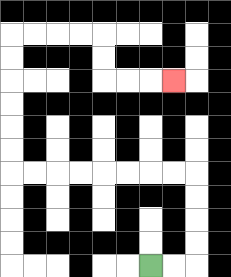{'start': '[6, 11]', 'end': '[7, 3]', 'path_directions': 'R,R,U,U,U,U,L,L,L,L,L,L,L,L,U,U,U,U,U,U,R,R,R,R,D,D,R,R,R', 'path_coordinates': '[[6, 11], [7, 11], [8, 11], [8, 10], [8, 9], [8, 8], [8, 7], [7, 7], [6, 7], [5, 7], [4, 7], [3, 7], [2, 7], [1, 7], [0, 7], [0, 6], [0, 5], [0, 4], [0, 3], [0, 2], [0, 1], [1, 1], [2, 1], [3, 1], [4, 1], [4, 2], [4, 3], [5, 3], [6, 3], [7, 3]]'}